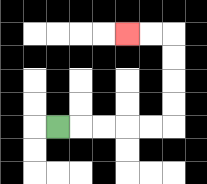{'start': '[2, 5]', 'end': '[5, 1]', 'path_directions': 'R,R,R,R,R,U,U,U,U,L,L', 'path_coordinates': '[[2, 5], [3, 5], [4, 5], [5, 5], [6, 5], [7, 5], [7, 4], [7, 3], [7, 2], [7, 1], [6, 1], [5, 1]]'}